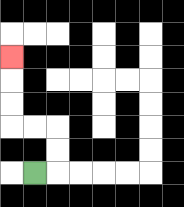{'start': '[1, 7]', 'end': '[0, 2]', 'path_directions': 'R,U,U,L,L,U,U,U', 'path_coordinates': '[[1, 7], [2, 7], [2, 6], [2, 5], [1, 5], [0, 5], [0, 4], [0, 3], [0, 2]]'}